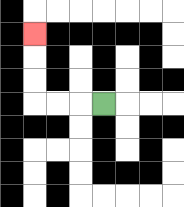{'start': '[4, 4]', 'end': '[1, 1]', 'path_directions': 'L,L,L,U,U,U', 'path_coordinates': '[[4, 4], [3, 4], [2, 4], [1, 4], [1, 3], [1, 2], [1, 1]]'}